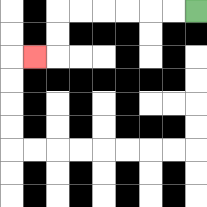{'start': '[8, 0]', 'end': '[1, 2]', 'path_directions': 'L,L,L,L,L,L,D,D,L', 'path_coordinates': '[[8, 0], [7, 0], [6, 0], [5, 0], [4, 0], [3, 0], [2, 0], [2, 1], [2, 2], [1, 2]]'}